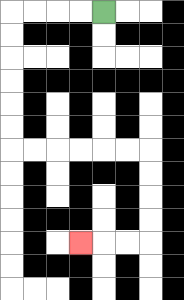{'start': '[4, 0]', 'end': '[3, 10]', 'path_directions': 'L,L,L,L,D,D,D,D,D,D,R,R,R,R,R,R,D,D,D,D,L,L,L', 'path_coordinates': '[[4, 0], [3, 0], [2, 0], [1, 0], [0, 0], [0, 1], [0, 2], [0, 3], [0, 4], [0, 5], [0, 6], [1, 6], [2, 6], [3, 6], [4, 6], [5, 6], [6, 6], [6, 7], [6, 8], [6, 9], [6, 10], [5, 10], [4, 10], [3, 10]]'}